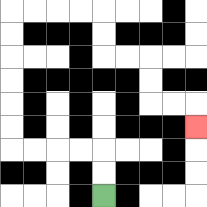{'start': '[4, 8]', 'end': '[8, 5]', 'path_directions': 'U,U,L,L,L,L,U,U,U,U,U,U,R,R,R,R,D,D,R,R,D,D,R,R,D', 'path_coordinates': '[[4, 8], [4, 7], [4, 6], [3, 6], [2, 6], [1, 6], [0, 6], [0, 5], [0, 4], [0, 3], [0, 2], [0, 1], [0, 0], [1, 0], [2, 0], [3, 0], [4, 0], [4, 1], [4, 2], [5, 2], [6, 2], [6, 3], [6, 4], [7, 4], [8, 4], [8, 5]]'}